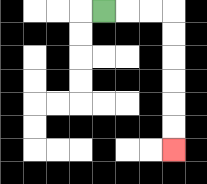{'start': '[4, 0]', 'end': '[7, 6]', 'path_directions': 'R,R,R,D,D,D,D,D,D', 'path_coordinates': '[[4, 0], [5, 0], [6, 0], [7, 0], [7, 1], [7, 2], [7, 3], [7, 4], [7, 5], [7, 6]]'}